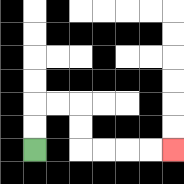{'start': '[1, 6]', 'end': '[7, 6]', 'path_directions': 'U,U,R,R,D,D,R,R,R,R', 'path_coordinates': '[[1, 6], [1, 5], [1, 4], [2, 4], [3, 4], [3, 5], [3, 6], [4, 6], [5, 6], [6, 6], [7, 6]]'}